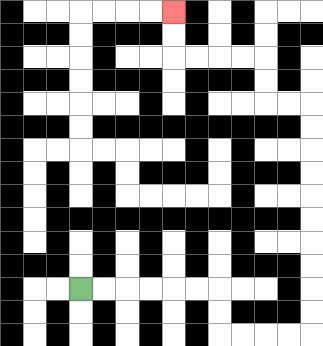{'start': '[3, 12]', 'end': '[7, 0]', 'path_directions': 'R,R,R,R,R,R,D,D,R,R,R,R,U,U,U,U,U,U,U,U,U,U,L,L,U,U,L,L,L,L,U,U', 'path_coordinates': '[[3, 12], [4, 12], [5, 12], [6, 12], [7, 12], [8, 12], [9, 12], [9, 13], [9, 14], [10, 14], [11, 14], [12, 14], [13, 14], [13, 13], [13, 12], [13, 11], [13, 10], [13, 9], [13, 8], [13, 7], [13, 6], [13, 5], [13, 4], [12, 4], [11, 4], [11, 3], [11, 2], [10, 2], [9, 2], [8, 2], [7, 2], [7, 1], [7, 0]]'}